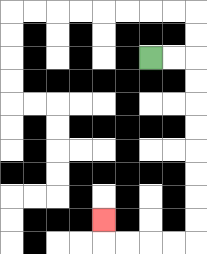{'start': '[6, 2]', 'end': '[4, 9]', 'path_directions': 'R,R,D,D,D,D,D,D,D,D,L,L,L,L,U', 'path_coordinates': '[[6, 2], [7, 2], [8, 2], [8, 3], [8, 4], [8, 5], [8, 6], [8, 7], [8, 8], [8, 9], [8, 10], [7, 10], [6, 10], [5, 10], [4, 10], [4, 9]]'}